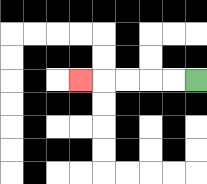{'start': '[8, 3]', 'end': '[3, 3]', 'path_directions': 'L,L,L,L,L', 'path_coordinates': '[[8, 3], [7, 3], [6, 3], [5, 3], [4, 3], [3, 3]]'}